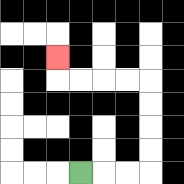{'start': '[3, 7]', 'end': '[2, 2]', 'path_directions': 'R,R,R,U,U,U,U,L,L,L,L,U', 'path_coordinates': '[[3, 7], [4, 7], [5, 7], [6, 7], [6, 6], [6, 5], [6, 4], [6, 3], [5, 3], [4, 3], [3, 3], [2, 3], [2, 2]]'}